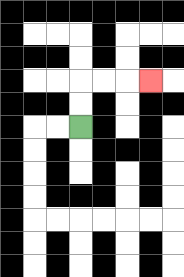{'start': '[3, 5]', 'end': '[6, 3]', 'path_directions': 'U,U,R,R,R', 'path_coordinates': '[[3, 5], [3, 4], [3, 3], [4, 3], [5, 3], [6, 3]]'}